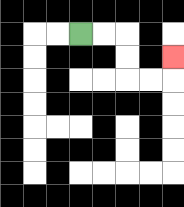{'start': '[3, 1]', 'end': '[7, 2]', 'path_directions': 'R,R,D,D,R,R,U', 'path_coordinates': '[[3, 1], [4, 1], [5, 1], [5, 2], [5, 3], [6, 3], [7, 3], [7, 2]]'}